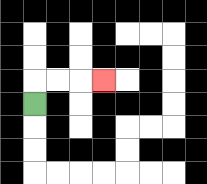{'start': '[1, 4]', 'end': '[4, 3]', 'path_directions': 'U,R,R,R', 'path_coordinates': '[[1, 4], [1, 3], [2, 3], [3, 3], [4, 3]]'}